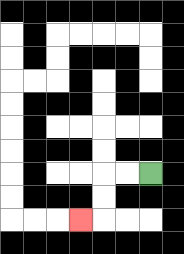{'start': '[6, 7]', 'end': '[3, 9]', 'path_directions': 'L,L,D,D,L', 'path_coordinates': '[[6, 7], [5, 7], [4, 7], [4, 8], [4, 9], [3, 9]]'}